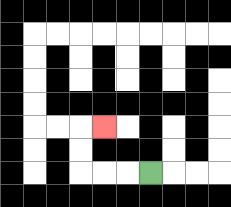{'start': '[6, 7]', 'end': '[4, 5]', 'path_directions': 'L,L,L,U,U,R', 'path_coordinates': '[[6, 7], [5, 7], [4, 7], [3, 7], [3, 6], [3, 5], [4, 5]]'}